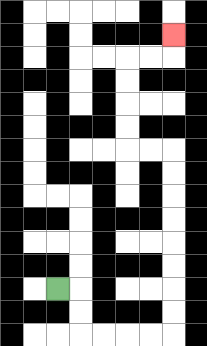{'start': '[2, 12]', 'end': '[7, 1]', 'path_directions': 'R,D,D,R,R,R,R,U,U,U,U,U,U,U,U,L,L,U,U,U,U,R,R,U', 'path_coordinates': '[[2, 12], [3, 12], [3, 13], [3, 14], [4, 14], [5, 14], [6, 14], [7, 14], [7, 13], [7, 12], [7, 11], [7, 10], [7, 9], [7, 8], [7, 7], [7, 6], [6, 6], [5, 6], [5, 5], [5, 4], [5, 3], [5, 2], [6, 2], [7, 2], [7, 1]]'}